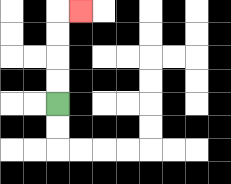{'start': '[2, 4]', 'end': '[3, 0]', 'path_directions': 'U,U,U,U,R', 'path_coordinates': '[[2, 4], [2, 3], [2, 2], [2, 1], [2, 0], [3, 0]]'}